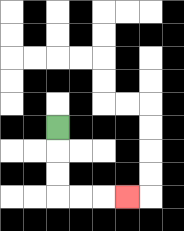{'start': '[2, 5]', 'end': '[5, 8]', 'path_directions': 'D,D,D,R,R,R', 'path_coordinates': '[[2, 5], [2, 6], [2, 7], [2, 8], [3, 8], [4, 8], [5, 8]]'}